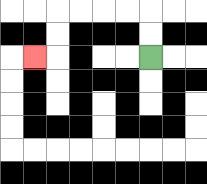{'start': '[6, 2]', 'end': '[1, 2]', 'path_directions': 'U,U,L,L,L,L,D,D,L', 'path_coordinates': '[[6, 2], [6, 1], [6, 0], [5, 0], [4, 0], [3, 0], [2, 0], [2, 1], [2, 2], [1, 2]]'}